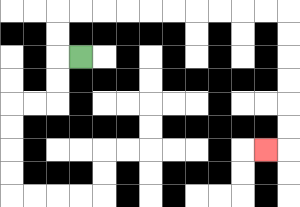{'start': '[3, 2]', 'end': '[11, 6]', 'path_directions': 'L,U,U,R,R,R,R,R,R,R,R,R,R,D,D,D,D,D,D,L', 'path_coordinates': '[[3, 2], [2, 2], [2, 1], [2, 0], [3, 0], [4, 0], [5, 0], [6, 0], [7, 0], [8, 0], [9, 0], [10, 0], [11, 0], [12, 0], [12, 1], [12, 2], [12, 3], [12, 4], [12, 5], [12, 6], [11, 6]]'}